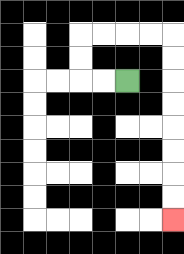{'start': '[5, 3]', 'end': '[7, 9]', 'path_directions': 'L,L,U,U,R,R,R,R,D,D,D,D,D,D,D,D', 'path_coordinates': '[[5, 3], [4, 3], [3, 3], [3, 2], [3, 1], [4, 1], [5, 1], [6, 1], [7, 1], [7, 2], [7, 3], [7, 4], [7, 5], [7, 6], [7, 7], [7, 8], [7, 9]]'}